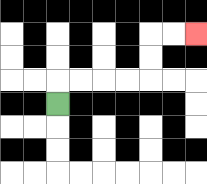{'start': '[2, 4]', 'end': '[8, 1]', 'path_directions': 'U,R,R,R,R,U,U,R,R', 'path_coordinates': '[[2, 4], [2, 3], [3, 3], [4, 3], [5, 3], [6, 3], [6, 2], [6, 1], [7, 1], [8, 1]]'}